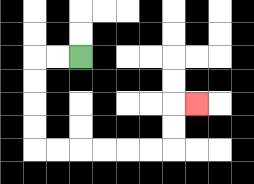{'start': '[3, 2]', 'end': '[8, 4]', 'path_directions': 'L,L,D,D,D,D,R,R,R,R,R,R,U,U,R', 'path_coordinates': '[[3, 2], [2, 2], [1, 2], [1, 3], [1, 4], [1, 5], [1, 6], [2, 6], [3, 6], [4, 6], [5, 6], [6, 6], [7, 6], [7, 5], [7, 4], [8, 4]]'}